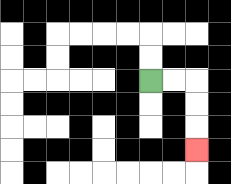{'start': '[6, 3]', 'end': '[8, 6]', 'path_directions': 'R,R,D,D,D', 'path_coordinates': '[[6, 3], [7, 3], [8, 3], [8, 4], [8, 5], [8, 6]]'}